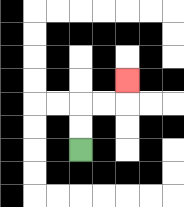{'start': '[3, 6]', 'end': '[5, 3]', 'path_directions': 'U,U,R,R,U', 'path_coordinates': '[[3, 6], [3, 5], [3, 4], [4, 4], [5, 4], [5, 3]]'}